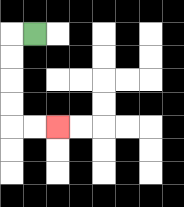{'start': '[1, 1]', 'end': '[2, 5]', 'path_directions': 'L,D,D,D,D,R,R', 'path_coordinates': '[[1, 1], [0, 1], [0, 2], [0, 3], [0, 4], [0, 5], [1, 5], [2, 5]]'}